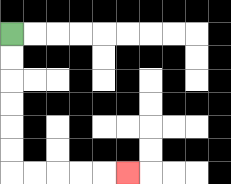{'start': '[0, 1]', 'end': '[5, 7]', 'path_directions': 'D,D,D,D,D,D,R,R,R,R,R', 'path_coordinates': '[[0, 1], [0, 2], [0, 3], [0, 4], [0, 5], [0, 6], [0, 7], [1, 7], [2, 7], [3, 7], [4, 7], [5, 7]]'}